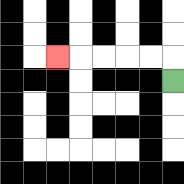{'start': '[7, 3]', 'end': '[2, 2]', 'path_directions': 'U,L,L,L,L,L', 'path_coordinates': '[[7, 3], [7, 2], [6, 2], [5, 2], [4, 2], [3, 2], [2, 2]]'}